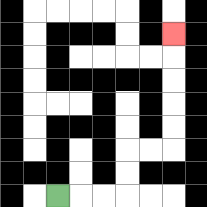{'start': '[2, 8]', 'end': '[7, 1]', 'path_directions': 'R,R,R,U,U,R,R,U,U,U,U,U', 'path_coordinates': '[[2, 8], [3, 8], [4, 8], [5, 8], [5, 7], [5, 6], [6, 6], [7, 6], [7, 5], [7, 4], [7, 3], [7, 2], [7, 1]]'}